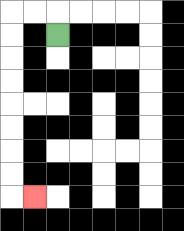{'start': '[2, 1]', 'end': '[1, 8]', 'path_directions': 'U,L,L,D,D,D,D,D,D,D,D,R', 'path_coordinates': '[[2, 1], [2, 0], [1, 0], [0, 0], [0, 1], [0, 2], [0, 3], [0, 4], [0, 5], [0, 6], [0, 7], [0, 8], [1, 8]]'}